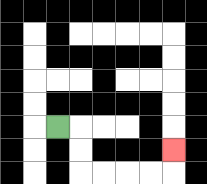{'start': '[2, 5]', 'end': '[7, 6]', 'path_directions': 'R,D,D,R,R,R,R,U', 'path_coordinates': '[[2, 5], [3, 5], [3, 6], [3, 7], [4, 7], [5, 7], [6, 7], [7, 7], [7, 6]]'}